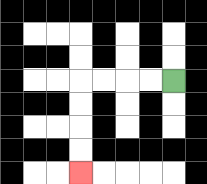{'start': '[7, 3]', 'end': '[3, 7]', 'path_directions': 'L,L,L,L,D,D,D,D', 'path_coordinates': '[[7, 3], [6, 3], [5, 3], [4, 3], [3, 3], [3, 4], [3, 5], [3, 6], [3, 7]]'}